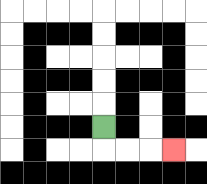{'start': '[4, 5]', 'end': '[7, 6]', 'path_directions': 'D,R,R,R', 'path_coordinates': '[[4, 5], [4, 6], [5, 6], [6, 6], [7, 6]]'}